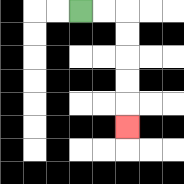{'start': '[3, 0]', 'end': '[5, 5]', 'path_directions': 'R,R,D,D,D,D,D', 'path_coordinates': '[[3, 0], [4, 0], [5, 0], [5, 1], [5, 2], [5, 3], [5, 4], [5, 5]]'}